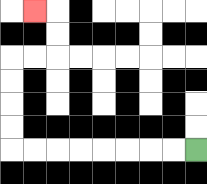{'start': '[8, 6]', 'end': '[1, 0]', 'path_directions': 'L,L,L,L,L,L,L,L,U,U,U,U,R,R,U,U,L', 'path_coordinates': '[[8, 6], [7, 6], [6, 6], [5, 6], [4, 6], [3, 6], [2, 6], [1, 6], [0, 6], [0, 5], [0, 4], [0, 3], [0, 2], [1, 2], [2, 2], [2, 1], [2, 0], [1, 0]]'}